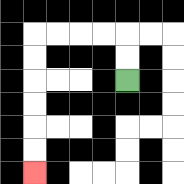{'start': '[5, 3]', 'end': '[1, 7]', 'path_directions': 'U,U,L,L,L,L,D,D,D,D,D,D', 'path_coordinates': '[[5, 3], [5, 2], [5, 1], [4, 1], [3, 1], [2, 1], [1, 1], [1, 2], [1, 3], [1, 4], [1, 5], [1, 6], [1, 7]]'}